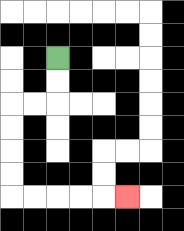{'start': '[2, 2]', 'end': '[5, 8]', 'path_directions': 'D,D,L,L,D,D,D,D,R,R,R,R,R', 'path_coordinates': '[[2, 2], [2, 3], [2, 4], [1, 4], [0, 4], [0, 5], [0, 6], [0, 7], [0, 8], [1, 8], [2, 8], [3, 8], [4, 8], [5, 8]]'}